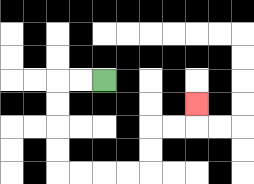{'start': '[4, 3]', 'end': '[8, 4]', 'path_directions': 'L,L,D,D,D,D,R,R,R,R,U,U,R,R,U', 'path_coordinates': '[[4, 3], [3, 3], [2, 3], [2, 4], [2, 5], [2, 6], [2, 7], [3, 7], [4, 7], [5, 7], [6, 7], [6, 6], [6, 5], [7, 5], [8, 5], [8, 4]]'}